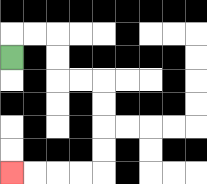{'start': '[0, 2]', 'end': '[0, 7]', 'path_directions': 'U,R,R,D,D,R,R,D,D,D,D,L,L,L,L', 'path_coordinates': '[[0, 2], [0, 1], [1, 1], [2, 1], [2, 2], [2, 3], [3, 3], [4, 3], [4, 4], [4, 5], [4, 6], [4, 7], [3, 7], [2, 7], [1, 7], [0, 7]]'}